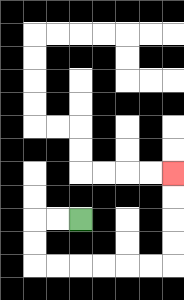{'start': '[3, 9]', 'end': '[7, 7]', 'path_directions': 'L,L,D,D,R,R,R,R,R,R,U,U,U,U', 'path_coordinates': '[[3, 9], [2, 9], [1, 9], [1, 10], [1, 11], [2, 11], [3, 11], [4, 11], [5, 11], [6, 11], [7, 11], [7, 10], [7, 9], [7, 8], [7, 7]]'}